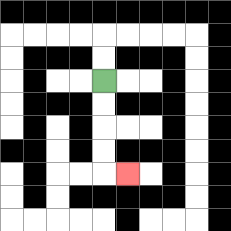{'start': '[4, 3]', 'end': '[5, 7]', 'path_directions': 'D,D,D,D,R', 'path_coordinates': '[[4, 3], [4, 4], [4, 5], [4, 6], [4, 7], [5, 7]]'}